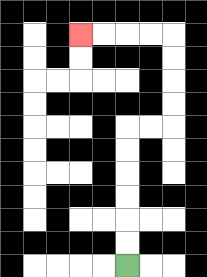{'start': '[5, 11]', 'end': '[3, 1]', 'path_directions': 'U,U,U,U,U,U,R,R,U,U,U,U,L,L,L,L', 'path_coordinates': '[[5, 11], [5, 10], [5, 9], [5, 8], [5, 7], [5, 6], [5, 5], [6, 5], [7, 5], [7, 4], [7, 3], [7, 2], [7, 1], [6, 1], [5, 1], [4, 1], [3, 1]]'}